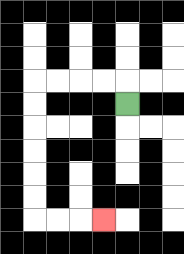{'start': '[5, 4]', 'end': '[4, 9]', 'path_directions': 'U,L,L,L,L,D,D,D,D,D,D,R,R,R', 'path_coordinates': '[[5, 4], [5, 3], [4, 3], [3, 3], [2, 3], [1, 3], [1, 4], [1, 5], [1, 6], [1, 7], [1, 8], [1, 9], [2, 9], [3, 9], [4, 9]]'}